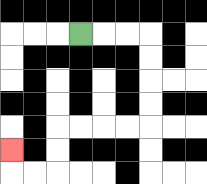{'start': '[3, 1]', 'end': '[0, 6]', 'path_directions': 'R,R,R,D,D,D,D,L,L,L,L,D,D,L,L,U', 'path_coordinates': '[[3, 1], [4, 1], [5, 1], [6, 1], [6, 2], [6, 3], [6, 4], [6, 5], [5, 5], [4, 5], [3, 5], [2, 5], [2, 6], [2, 7], [1, 7], [0, 7], [0, 6]]'}